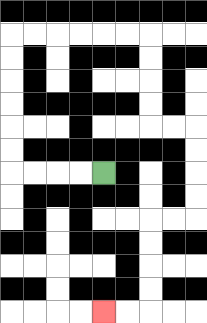{'start': '[4, 7]', 'end': '[4, 13]', 'path_directions': 'L,L,L,L,U,U,U,U,U,U,R,R,R,R,R,R,D,D,D,D,R,R,D,D,D,D,L,L,D,D,D,D,L,L', 'path_coordinates': '[[4, 7], [3, 7], [2, 7], [1, 7], [0, 7], [0, 6], [0, 5], [0, 4], [0, 3], [0, 2], [0, 1], [1, 1], [2, 1], [3, 1], [4, 1], [5, 1], [6, 1], [6, 2], [6, 3], [6, 4], [6, 5], [7, 5], [8, 5], [8, 6], [8, 7], [8, 8], [8, 9], [7, 9], [6, 9], [6, 10], [6, 11], [6, 12], [6, 13], [5, 13], [4, 13]]'}